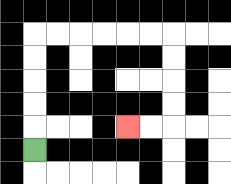{'start': '[1, 6]', 'end': '[5, 5]', 'path_directions': 'U,U,U,U,U,R,R,R,R,R,R,D,D,D,D,L,L', 'path_coordinates': '[[1, 6], [1, 5], [1, 4], [1, 3], [1, 2], [1, 1], [2, 1], [3, 1], [4, 1], [5, 1], [6, 1], [7, 1], [7, 2], [7, 3], [7, 4], [7, 5], [6, 5], [5, 5]]'}